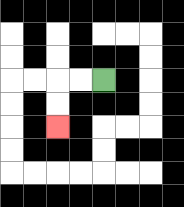{'start': '[4, 3]', 'end': '[2, 5]', 'path_directions': 'L,L,D,D', 'path_coordinates': '[[4, 3], [3, 3], [2, 3], [2, 4], [2, 5]]'}